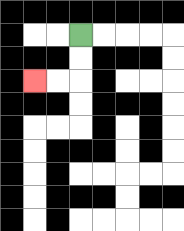{'start': '[3, 1]', 'end': '[1, 3]', 'path_directions': 'D,D,L,L', 'path_coordinates': '[[3, 1], [3, 2], [3, 3], [2, 3], [1, 3]]'}